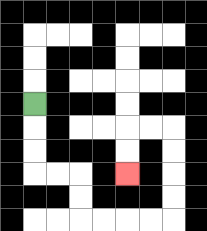{'start': '[1, 4]', 'end': '[5, 7]', 'path_directions': 'D,D,D,R,R,D,D,R,R,R,R,U,U,U,U,L,L,D,D', 'path_coordinates': '[[1, 4], [1, 5], [1, 6], [1, 7], [2, 7], [3, 7], [3, 8], [3, 9], [4, 9], [5, 9], [6, 9], [7, 9], [7, 8], [7, 7], [7, 6], [7, 5], [6, 5], [5, 5], [5, 6], [5, 7]]'}